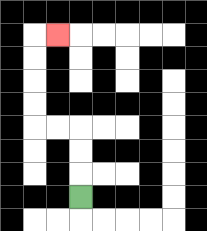{'start': '[3, 8]', 'end': '[2, 1]', 'path_directions': 'U,U,U,L,L,U,U,U,U,R', 'path_coordinates': '[[3, 8], [3, 7], [3, 6], [3, 5], [2, 5], [1, 5], [1, 4], [1, 3], [1, 2], [1, 1], [2, 1]]'}